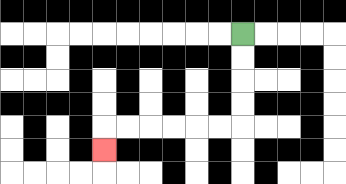{'start': '[10, 1]', 'end': '[4, 6]', 'path_directions': 'D,D,D,D,L,L,L,L,L,L,D', 'path_coordinates': '[[10, 1], [10, 2], [10, 3], [10, 4], [10, 5], [9, 5], [8, 5], [7, 5], [6, 5], [5, 5], [4, 5], [4, 6]]'}